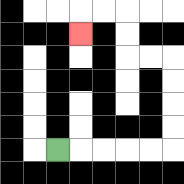{'start': '[2, 6]', 'end': '[3, 1]', 'path_directions': 'R,R,R,R,R,U,U,U,U,L,L,U,U,L,L,D', 'path_coordinates': '[[2, 6], [3, 6], [4, 6], [5, 6], [6, 6], [7, 6], [7, 5], [7, 4], [7, 3], [7, 2], [6, 2], [5, 2], [5, 1], [5, 0], [4, 0], [3, 0], [3, 1]]'}